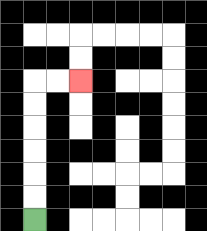{'start': '[1, 9]', 'end': '[3, 3]', 'path_directions': 'U,U,U,U,U,U,R,R', 'path_coordinates': '[[1, 9], [1, 8], [1, 7], [1, 6], [1, 5], [1, 4], [1, 3], [2, 3], [3, 3]]'}